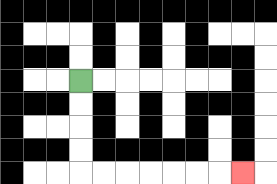{'start': '[3, 3]', 'end': '[10, 7]', 'path_directions': 'D,D,D,D,R,R,R,R,R,R,R', 'path_coordinates': '[[3, 3], [3, 4], [3, 5], [3, 6], [3, 7], [4, 7], [5, 7], [6, 7], [7, 7], [8, 7], [9, 7], [10, 7]]'}